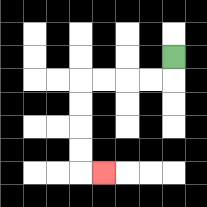{'start': '[7, 2]', 'end': '[4, 7]', 'path_directions': 'D,L,L,L,L,D,D,D,D,R', 'path_coordinates': '[[7, 2], [7, 3], [6, 3], [5, 3], [4, 3], [3, 3], [3, 4], [3, 5], [3, 6], [3, 7], [4, 7]]'}